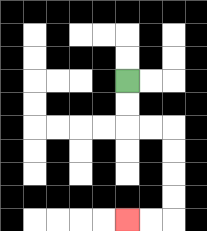{'start': '[5, 3]', 'end': '[5, 9]', 'path_directions': 'D,D,R,R,D,D,D,D,L,L', 'path_coordinates': '[[5, 3], [5, 4], [5, 5], [6, 5], [7, 5], [7, 6], [7, 7], [7, 8], [7, 9], [6, 9], [5, 9]]'}